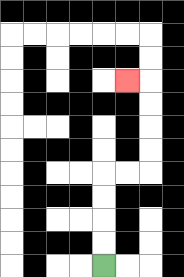{'start': '[4, 11]', 'end': '[5, 3]', 'path_directions': 'U,U,U,U,R,R,U,U,U,U,L', 'path_coordinates': '[[4, 11], [4, 10], [4, 9], [4, 8], [4, 7], [5, 7], [6, 7], [6, 6], [6, 5], [6, 4], [6, 3], [5, 3]]'}